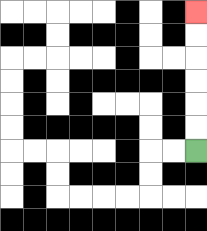{'start': '[8, 6]', 'end': '[8, 0]', 'path_directions': 'U,U,U,U,U,U', 'path_coordinates': '[[8, 6], [8, 5], [8, 4], [8, 3], [8, 2], [8, 1], [8, 0]]'}